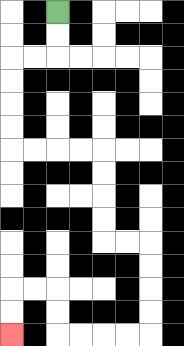{'start': '[2, 0]', 'end': '[0, 14]', 'path_directions': 'D,D,L,L,D,D,D,D,R,R,R,R,D,D,D,D,R,R,D,D,D,D,L,L,L,L,U,U,L,L,D,D', 'path_coordinates': '[[2, 0], [2, 1], [2, 2], [1, 2], [0, 2], [0, 3], [0, 4], [0, 5], [0, 6], [1, 6], [2, 6], [3, 6], [4, 6], [4, 7], [4, 8], [4, 9], [4, 10], [5, 10], [6, 10], [6, 11], [6, 12], [6, 13], [6, 14], [5, 14], [4, 14], [3, 14], [2, 14], [2, 13], [2, 12], [1, 12], [0, 12], [0, 13], [0, 14]]'}